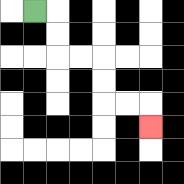{'start': '[1, 0]', 'end': '[6, 5]', 'path_directions': 'R,D,D,R,R,D,D,R,R,D', 'path_coordinates': '[[1, 0], [2, 0], [2, 1], [2, 2], [3, 2], [4, 2], [4, 3], [4, 4], [5, 4], [6, 4], [6, 5]]'}